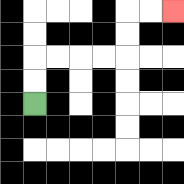{'start': '[1, 4]', 'end': '[7, 0]', 'path_directions': 'U,U,R,R,R,R,U,U,R,R', 'path_coordinates': '[[1, 4], [1, 3], [1, 2], [2, 2], [3, 2], [4, 2], [5, 2], [5, 1], [5, 0], [6, 0], [7, 0]]'}